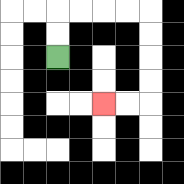{'start': '[2, 2]', 'end': '[4, 4]', 'path_directions': 'U,U,R,R,R,R,D,D,D,D,L,L', 'path_coordinates': '[[2, 2], [2, 1], [2, 0], [3, 0], [4, 0], [5, 0], [6, 0], [6, 1], [6, 2], [6, 3], [6, 4], [5, 4], [4, 4]]'}